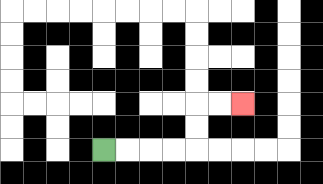{'start': '[4, 6]', 'end': '[10, 4]', 'path_directions': 'R,R,R,R,U,U,R,R', 'path_coordinates': '[[4, 6], [5, 6], [6, 6], [7, 6], [8, 6], [8, 5], [8, 4], [9, 4], [10, 4]]'}